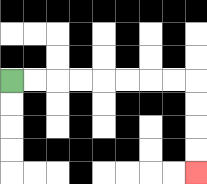{'start': '[0, 3]', 'end': '[8, 7]', 'path_directions': 'R,R,R,R,R,R,R,R,D,D,D,D', 'path_coordinates': '[[0, 3], [1, 3], [2, 3], [3, 3], [4, 3], [5, 3], [6, 3], [7, 3], [8, 3], [8, 4], [8, 5], [8, 6], [8, 7]]'}